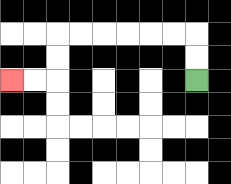{'start': '[8, 3]', 'end': '[0, 3]', 'path_directions': 'U,U,L,L,L,L,L,L,D,D,L,L', 'path_coordinates': '[[8, 3], [8, 2], [8, 1], [7, 1], [6, 1], [5, 1], [4, 1], [3, 1], [2, 1], [2, 2], [2, 3], [1, 3], [0, 3]]'}